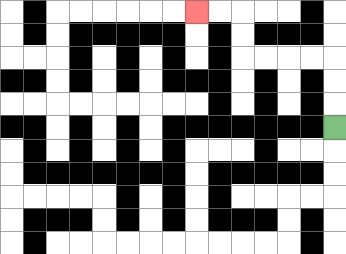{'start': '[14, 5]', 'end': '[8, 0]', 'path_directions': 'U,U,U,L,L,L,L,U,U,L,L', 'path_coordinates': '[[14, 5], [14, 4], [14, 3], [14, 2], [13, 2], [12, 2], [11, 2], [10, 2], [10, 1], [10, 0], [9, 0], [8, 0]]'}